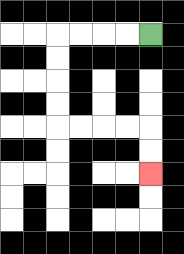{'start': '[6, 1]', 'end': '[6, 7]', 'path_directions': 'L,L,L,L,D,D,D,D,R,R,R,R,D,D', 'path_coordinates': '[[6, 1], [5, 1], [4, 1], [3, 1], [2, 1], [2, 2], [2, 3], [2, 4], [2, 5], [3, 5], [4, 5], [5, 5], [6, 5], [6, 6], [6, 7]]'}